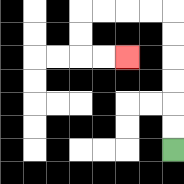{'start': '[7, 6]', 'end': '[5, 2]', 'path_directions': 'U,U,U,U,U,U,L,L,L,L,D,D,R,R', 'path_coordinates': '[[7, 6], [7, 5], [7, 4], [7, 3], [7, 2], [7, 1], [7, 0], [6, 0], [5, 0], [4, 0], [3, 0], [3, 1], [3, 2], [4, 2], [5, 2]]'}